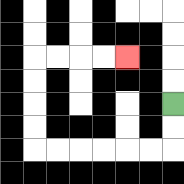{'start': '[7, 4]', 'end': '[5, 2]', 'path_directions': 'D,D,L,L,L,L,L,L,U,U,U,U,R,R,R,R', 'path_coordinates': '[[7, 4], [7, 5], [7, 6], [6, 6], [5, 6], [4, 6], [3, 6], [2, 6], [1, 6], [1, 5], [1, 4], [1, 3], [1, 2], [2, 2], [3, 2], [4, 2], [5, 2]]'}